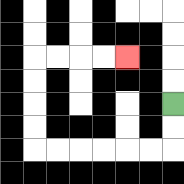{'start': '[7, 4]', 'end': '[5, 2]', 'path_directions': 'D,D,L,L,L,L,L,L,U,U,U,U,R,R,R,R', 'path_coordinates': '[[7, 4], [7, 5], [7, 6], [6, 6], [5, 6], [4, 6], [3, 6], [2, 6], [1, 6], [1, 5], [1, 4], [1, 3], [1, 2], [2, 2], [3, 2], [4, 2], [5, 2]]'}